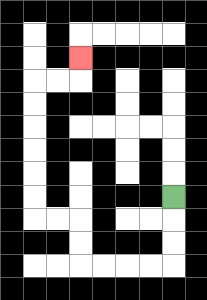{'start': '[7, 8]', 'end': '[3, 2]', 'path_directions': 'D,D,D,L,L,L,L,U,U,L,L,U,U,U,U,U,U,R,R,U', 'path_coordinates': '[[7, 8], [7, 9], [7, 10], [7, 11], [6, 11], [5, 11], [4, 11], [3, 11], [3, 10], [3, 9], [2, 9], [1, 9], [1, 8], [1, 7], [1, 6], [1, 5], [1, 4], [1, 3], [2, 3], [3, 3], [3, 2]]'}